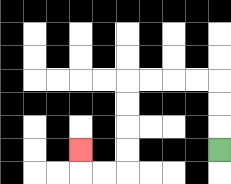{'start': '[9, 6]', 'end': '[3, 6]', 'path_directions': 'U,U,U,L,L,L,L,D,D,D,D,L,L,U', 'path_coordinates': '[[9, 6], [9, 5], [9, 4], [9, 3], [8, 3], [7, 3], [6, 3], [5, 3], [5, 4], [5, 5], [5, 6], [5, 7], [4, 7], [3, 7], [3, 6]]'}